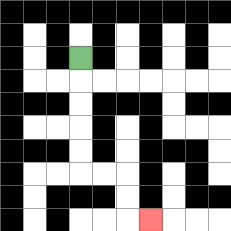{'start': '[3, 2]', 'end': '[6, 9]', 'path_directions': 'D,D,D,D,D,R,R,D,D,R', 'path_coordinates': '[[3, 2], [3, 3], [3, 4], [3, 5], [3, 6], [3, 7], [4, 7], [5, 7], [5, 8], [5, 9], [6, 9]]'}